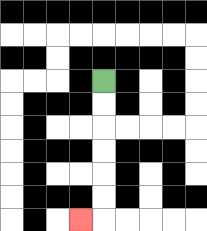{'start': '[4, 3]', 'end': '[3, 9]', 'path_directions': 'D,D,D,D,D,D,L', 'path_coordinates': '[[4, 3], [4, 4], [4, 5], [4, 6], [4, 7], [4, 8], [4, 9], [3, 9]]'}